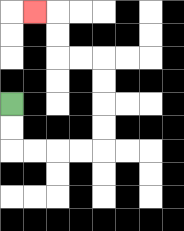{'start': '[0, 4]', 'end': '[1, 0]', 'path_directions': 'D,D,R,R,R,R,U,U,U,U,L,L,U,U,L', 'path_coordinates': '[[0, 4], [0, 5], [0, 6], [1, 6], [2, 6], [3, 6], [4, 6], [4, 5], [4, 4], [4, 3], [4, 2], [3, 2], [2, 2], [2, 1], [2, 0], [1, 0]]'}